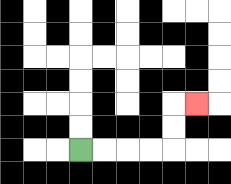{'start': '[3, 6]', 'end': '[8, 4]', 'path_directions': 'R,R,R,R,U,U,R', 'path_coordinates': '[[3, 6], [4, 6], [5, 6], [6, 6], [7, 6], [7, 5], [7, 4], [8, 4]]'}